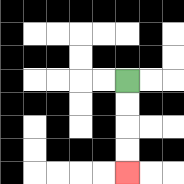{'start': '[5, 3]', 'end': '[5, 7]', 'path_directions': 'D,D,D,D', 'path_coordinates': '[[5, 3], [5, 4], [5, 5], [5, 6], [5, 7]]'}